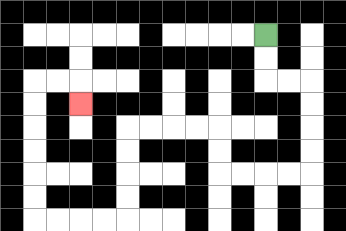{'start': '[11, 1]', 'end': '[3, 4]', 'path_directions': 'D,D,R,R,D,D,D,D,L,L,L,L,U,U,L,L,L,L,D,D,D,D,L,L,L,L,U,U,U,U,U,U,R,R,D', 'path_coordinates': '[[11, 1], [11, 2], [11, 3], [12, 3], [13, 3], [13, 4], [13, 5], [13, 6], [13, 7], [12, 7], [11, 7], [10, 7], [9, 7], [9, 6], [9, 5], [8, 5], [7, 5], [6, 5], [5, 5], [5, 6], [5, 7], [5, 8], [5, 9], [4, 9], [3, 9], [2, 9], [1, 9], [1, 8], [1, 7], [1, 6], [1, 5], [1, 4], [1, 3], [2, 3], [3, 3], [3, 4]]'}